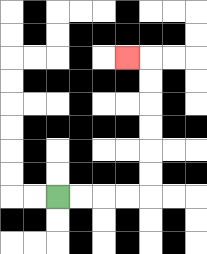{'start': '[2, 8]', 'end': '[5, 2]', 'path_directions': 'R,R,R,R,U,U,U,U,U,U,L', 'path_coordinates': '[[2, 8], [3, 8], [4, 8], [5, 8], [6, 8], [6, 7], [6, 6], [6, 5], [6, 4], [6, 3], [6, 2], [5, 2]]'}